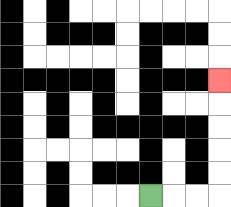{'start': '[6, 8]', 'end': '[9, 3]', 'path_directions': 'R,R,R,U,U,U,U,U', 'path_coordinates': '[[6, 8], [7, 8], [8, 8], [9, 8], [9, 7], [9, 6], [9, 5], [9, 4], [9, 3]]'}